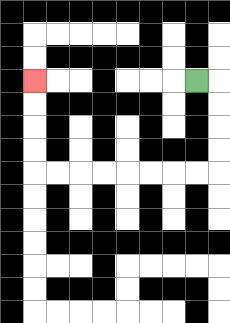{'start': '[8, 3]', 'end': '[1, 3]', 'path_directions': 'R,D,D,D,D,L,L,L,L,L,L,L,L,U,U,U,U', 'path_coordinates': '[[8, 3], [9, 3], [9, 4], [9, 5], [9, 6], [9, 7], [8, 7], [7, 7], [6, 7], [5, 7], [4, 7], [3, 7], [2, 7], [1, 7], [1, 6], [1, 5], [1, 4], [1, 3]]'}